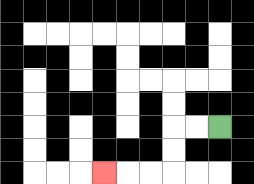{'start': '[9, 5]', 'end': '[4, 7]', 'path_directions': 'L,L,D,D,L,L,L', 'path_coordinates': '[[9, 5], [8, 5], [7, 5], [7, 6], [7, 7], [6, 7], [5, 7], [4, 7]]'}